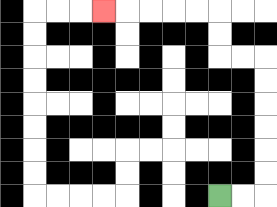{'start': '[9, 8]', 'end': '[4, 0]', 'path_directions': 'R,R,U,U,U,U,U,U,L,L,U,U,L,L,L,L,L', 'path_coordinates': '[[9, 8], [10, 8], [11, 8], [11, 7], [11, 6], [11, 5], [11, 4], [11, 3], [11, 2], [10, 2], [9, 2], [9, 1], [9, 0], [8, 0], [7, 0], [6, 0], [5, 0], [4, 0]]'}